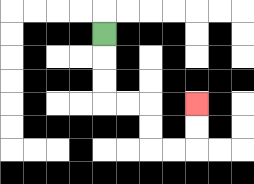{'start': '[4, 1]', 'end': '[8, 4]', 'path_directions': 'D,D,D,R,R,D,D,R,R,U,U', 'path_coordinates': '[[4, 1], [4, 2], [4, 3], [4, 4], [5, 4], [6, 4], [6, 5], [6, 6], [7, 6], [8, 6], [8, 5], [8, 4]]'}